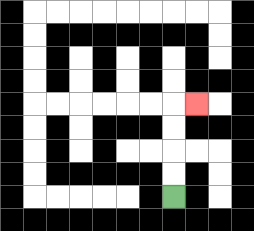{'start': '[7, 8]', 'end': '[8, 4]', 'path_directions': 'U,U,U,U,R', 'path_coordinates': '[[7, 8], [7, 7], [7, 6], [7, 5], [7, 4], [8, 4]]'}